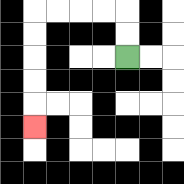{'start': '[5, 2]', 'end': '[1, 5]', 'path_directions': 'U,U,L,L,L,L,D,D,D,D,D', 'path_coordinates': '[[5, 2], [5, 1], [5, 0], [4, 0], [3, 0], [2, 0], [1, 0], [1, 1], [1, 2], [1, 3], [1, 4], [1, 5]]'}